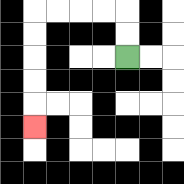{'start': '[5, 2]', 'end': '[1, 5]', 'path_directions': 'U,U,L,L,L,L,D,D,D,D,D', 'path_coordinates': '[[5, 2], [5, 1], [5, 0], [4, 0], [3, 0], [2, 0], [1, 0], [1, 1], [1, 2], [1, 3], [1, 4], [1, 5]]'}